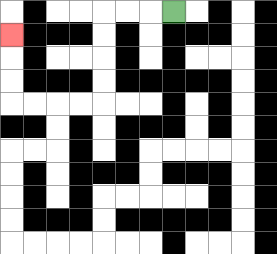{'start': '[7, 0]', 'end': '[0, 1]', 'path_directions': 'L,L,L,D,D,D,D,L,L,L,L,U,U,U', 'path_coordinates': '[[7, 0], [6, 0], [5, 0], [4, 0], [4, 1], [4, 2], [4, 3], [4, 4], [3, 4], [2, 4], [1, 4], [0, 4], [0, 3], [0, 2], [0, 1]]'}